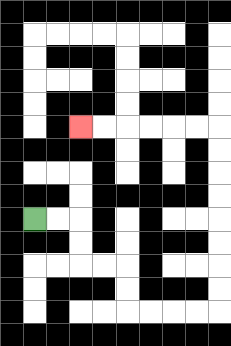{'start': '[1, 9]', 'end': '[3, 5]', 'path_directions': 'R,R,D,D,R,R,D,D,R,R,R,R,U,U,U,U,U,U,U,U,L,L,L,L,L,L', 'path_coordinates': '[[1, 9], [2, 9], [3, 9], [3, 10], [3, 11], [4, 11], [5, 11], [5, 12], [5, 13], [6, 13], [7, 13], [8, 13], [9, 13], [9, 12], [9, 11], [9, 10], [9, 9], [9, 8], [9, 7], [9, 6], [9, 5], [8, 5], [7, 5], [6, 5], [5, 5], [4, 5], [3, 5]]'}